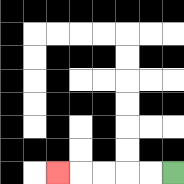{'start': '[7, 7]', 'end': '[2, 7]', 'path_directions': 'L,L,L,L,L', 'path_coordinates': '[[7, 7], [6, 7], [5, 7], [4, 7], [3, 7], [2, 7]]'}